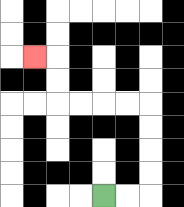{'start': '[4, 8]', 'end': '[1, 2]', 'path_directions': 'R,R,U,U,U,U,L,L,L,L,U,U,L', 'path_coordinates': '[[4, 8], [5, 8], [6, 8], [6, 7], [6, 6], [6, 5], [6, 4], [5, 4], [4, 4], [3, 4], [2, 4], [2, 3], [2, 2], [1, 2]]'}